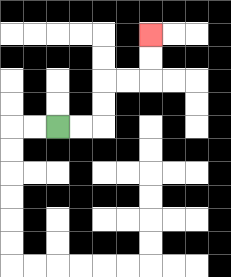{'start': '[2, 5]', 'end': '[6, 1]', 'path_directions': 'R,R,U,U,R,R,U,U', 'path_coordinates': '[[2, 5], [3, 5], [4, 5], [4, 4], [4, 3], [5, 3], [6, 3], [6, 2], [6, 1]]'}